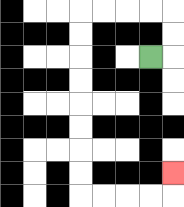{'start': '[6, 2]', 'end': '[7, 7]', 'path_directions': 'R,U,U,L,L,L,L,D,D,D,D,D,D,D,D,R,R,R,R,U', 'path_coordinates': '[[6, 2], [7, 2], [7, 1], [7, 0], [6, 0], [5, 0], [4, 0], [3, 0], [3, 1], [3, 2], [3, 3], [3, 4], [3, 5], [3, 6], [3, 7], [3, 8], [4, 8], [5, 8], [6, 8], [7, 8], [7, 7]]'}